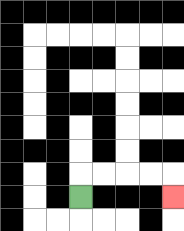{'start': '[3, 8]', 'end': '[7, 8]', 'path_directions': 'U,R,R,R,R,D', 'path_coordinates': '[[3, 8], [3, 7], [4, 7], [5, 7], [6, 7], [7, 7], [7, 8]]'}